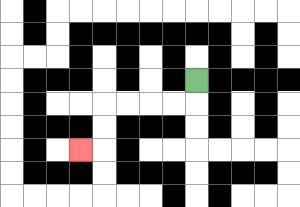{'start': '[8, 3]', 'end': '[3, 6]', 'path_directions': 'D,L,L,L,L,D,D,L', 'path_coordinates': '[[8, 3], [8, 4], [7, 4], [6, 4], [5, 4], [4, 4], [4, 5], [4, 6], [3, 6]]'}